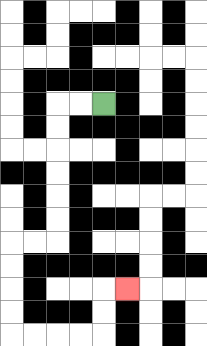{'start': '[4, 4]', 'end': '[5, 12]', 'path_directions': 'L,L,D,D,D,D,D,D,L,L,D,D,D,D,R,R,R,R,U,U,R', 'path_coordinates': '[[4, 4], [3, 4], [2, 4], [2, 5], [2, 6], [2, 7], [2, 8], [2, 9], [2, 10], [1, 10], [0, 10], [0, 11], [0, 12], [0, 13], [0, 14], [1, 14], [2, 14], [3, 14], [4, 14], [4, 13], [4, 12], [5, 12]]'}